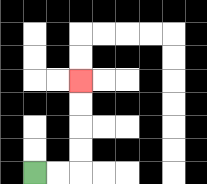{'start': '[1, 7]', 'end': '[3, 3]', 'path_directions': 'R,R,U,U,U,U', 'path_coordinates': '[[1, 7], [2, 7], [3, 7], [3, 6], [3, 5], [3, 4], [3, 3]]'}